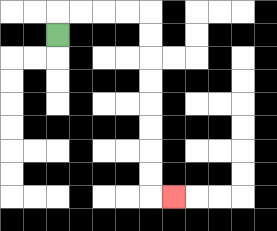{'start': '[2, 1]', 'end': '[7, 8]', 'path_directions': 'U,R,R,R,R,D,D,D,D,D,D,D,D,R', 'path_coordinates': '[[2, 1], [2, 0], [3, 0], [4, 0], [5, 0], [6, 0], [6, 1], [6, 2], [6, 3], [6, 4], [6, 5], [6, 6], [6, 7], [6, 8], [7, 8]]'}